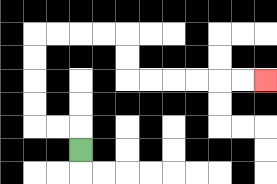{'start': '[3, 6]', 'end': '[11, 3]', 'path_directions': 'U,L,L,U,U,U,U,R,R,R,R,D,D,R,R,R,R,R,R', 'path_coordinates': '[[3, 6], [3, 5], [2, 5], [1, 5], [1, 4], [1, 3], [1, 2], [1, 1], [2, 1], [3, 1], [4, 1], [5, 1], [5, 2], [5, 3], [6, 3], [7, 3], [8, 3], [9, 3], [10, 3], [11, 3]]'}